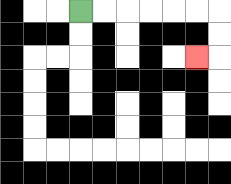{'start': '[3, 0]', 'end': '[8, 2]', 'path_directions': 'R,R,R,R,R,R,D,D,L', 'path_coordinates': '[[3, 0], [4, 0], [5, 0], [6, 0], [7, 0], [8, 0], [9, 0], [9, 1], [9, 2], [8, 2]]'}